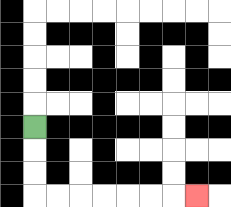{'start': '[1, 5]', 'end': '[8, 8]', 'path_directions': 'D,D,D,R,R,R,R,R,R,R', 'path_coordinates': '[[1, 5], [1, 6], [1, 7], [1, 8], [2, 8], [3, 8], [4, 8], [5, 8], [6, 8], [7, 8], [8, 8]]'}